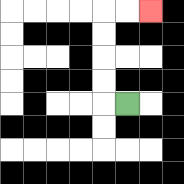{'start': '[5, 4]', 'end': '[6, 0]', 'path_directions': 'L,U,U,U,U,R,R', 'path_coordinates': '[[5, 4], [4, 4], [4, 3], [4, 2], [4, 1], [4, 0], [5, 0], [6, 0]]'}